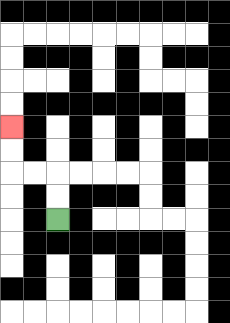{'start': '[2, 9]', 'end': '[0, 5]', 'path_directions': 'U,U,L,L,U,U', 'path_coordinates': '[[2, 9], [2, 8], [2, 7], [1, 7], [0, 7], [0, 6], [0, 5]]'}